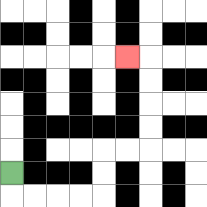{'start': '[0, 7]', 'end': '[5, 2]', 'path_directions': 'D,R,R,R,R,U,U,R,R,U,U,U,U,L', 'path_coordinates': '[[0, 7], [0, 8], [1, 8], [2, 8], [3, 8], [4, 8], [4, 7], [4, 6], [5, 6], [6, 6], [6, 5], [6, 4], [6, 3], [6, 2], [5, 2]]'}